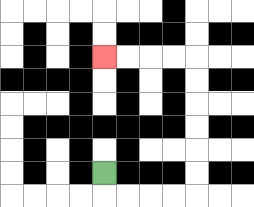{'start': '[4, 7]', 'end': '[4, 2]', 'path_directions': 'D,R,R,R,R,U,U,U,U,U,U,L,L,L,L', 'path_coordinates': '[[4, 7], [4, 8], [5, 8], [6, 8], [7, 8], [8, 8], [8, 7], [8, 6], [8, 5], [8, 4], [8, 3], [8, 2], [7, 2], [6, 2], [5, 2], [4, 2]]'}